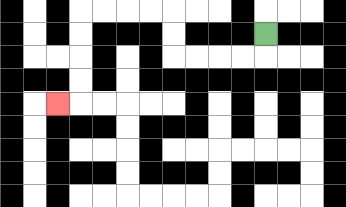{'start': '[11, 1]', 'end': '[2, 4]', 'path_directions': 'D,L,L,L,L,U,U,L,L,L,L,D,D,D,D,L', 'path_coordinates': '[[11, 1], [11, 2], [10, 2], [9, 2], [8, 2], [7, 2], [7, 1], [7, 0], [6, 0], [5, 0], [4, 0], [3, 0], [3, 1], [3, 2], [3, 3], [3, 4], [2, 4]]'}